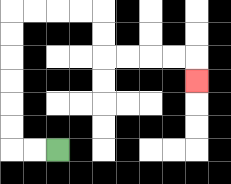{'start': '[2, 6]', 'end': '[8, 3]', 'path_directions': 'L,L,U,U,U,U,U,U,R,R,R,R,D,D,R,R,R,R,D', 'path_coordinates': '[[2, 6], [1, 6], [0, 6], [0, 5], [0, 4], [0, 3], [0, 2], [0, 1], [0, 0], [1, 0], [2, 0], [3, 0], [4, 0], [4, 1], [4, 2], [5, 2], [6, 2], [7, 2], [8, 2], [8, 3]]'}